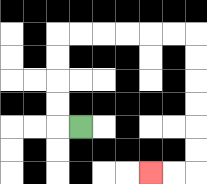{'start': '[3, 5]', 'end': '[6, 7]', 'path_directions': 'L,U,U,U,U,R,R,R,R,R,R,D,D,D,D,D,D,L,L', 'path_coordinates': '[[3, 5], [2, 5], [2, 4], [2, 3], [2, 2], [2, 1], [3, 1], [4, 1], [5, 1], [6, 1], [7, 1], [8, 1], [8, 2], [8, 3], [8, 4], [8, 5], [8, 6], [8, 7], [7, 7], [6, 7]]'}